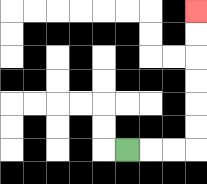{'start': '[5, 6]', 'end': '[8, 0]', 'path_directions': 'R,R,R,U,U,U,U,U,U', 'path_coordinates': '[[5, 6], [6, 6], [7, 6], [8, 6], [8, 5], [8, 4], [8, 3], [8, 2], [8, 1], [8, 0]]'}